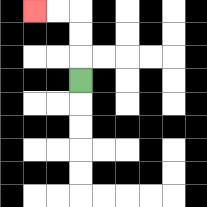{'start': '[3, 3]', 'end': '[1, 0]', 'path_directions': 'U,U,U,L,L', 'path_coordinates': '[[3, 3], [3, 2], [3, 1], [3, 0], [2, 0], [1, 0]]'}